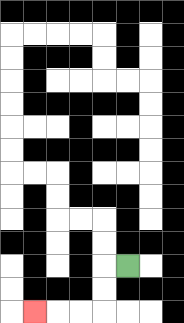{'start': '[5, 11]', 'end': '[1, 13]', 'path_directions': 'L,D,D,L,L,L', 'path_coordinates': '[[5, 11], [4, 11], [4, 12], [4, 13], [3, 13], [2, 13], [1, 13]]'}